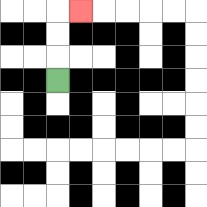{'start': '[2, 3]', 'end': '[3, 0]', 'path_directions': 'U,U,U,R', 'path_coordinates': '[[2, 3], [2, 2], [2, 1], [2, 0], [3, 0]]'}